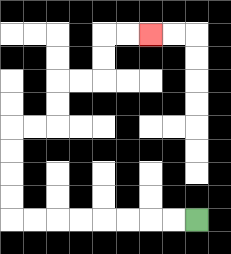{'start': '[8, 9]', 'end': '[6, 1]', 'path_directions': 'L,L,L,L,L,L,L,L,U,U,U,U,R,R,U,U,R,R,U,U,R,R', 'path_coordinates': '[[8, 9], [7, 9], [6, 9], [5, 9], [4, 9], [3, 9], [2, 9], [1, 9], [0, 9], [0, 8], [0, 7], [0, 6], [0, 5], [1, 5], [2, 5], [2, 4], [2, 3], [3, 3], [4, 3], [4, 2], [4, 1], [5, 1], [6, 1]]'}